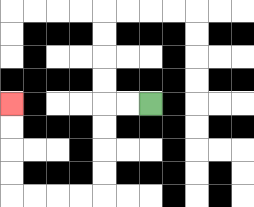{'start': '[6, 4]', 'end': '[0, 4]', 'path_directions': 'L,L,D,D,D,D,L,L,L,L,U,U,U,U', 'path_coordinates': '[[6, 4], [5, 4], [4, 4], [4, 5], [4, 6], [4, 7], [4, 8], [3, 8], [2, 8], [1, 8], [0, 8], [0, 7], [0, 6], [0, 5], [0, 4]]'}